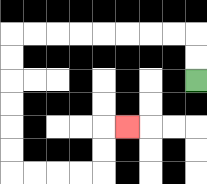{'start': '[8, 3]', 'end': '[5, 5]', 'path_directions': 'U,U,L,L,L,L,L,L,L,L,D,D,D,D,D,D,R,R,R,R,U,U,R', 'path_coordinates': '[[8, 3], [8, 2], [8, 1], [7, 1], [6, 1], [5, 1], [4, 1], [3, 1], [2, 1], [1, 1], [0, 1], [0, 2], [0, 3], [0, 4], [0, 5], [0, 6], [0, 7], [1, 7], [2, 7], [3, 7], [4, 7], [4, 6], [4, 5], [5, 5]]'}